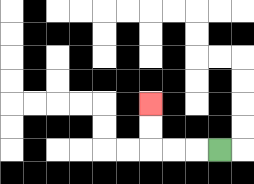{'start': '[9, 6]', 'end': '[6, 4]', 'path_directions': 'L,L,L,U,U', 'path_coordinates': '[[9, 6], [8, 6], [7, 6], [6, 6], [6, 5], [6, 4]]'}